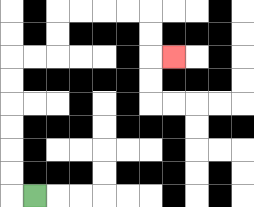{'start': '[1, 8]', 'end': '[7, 2]', 'path_directions': 'L,U,U,U,U,U,U,R,R,U,U,R,R,R,R,D,D,R', 'path_coordinates': '[[1, 8], [0, 8], [0, 7], [0, 6], [0, 5], [0, 4], [0, 3], [0, 2], [1, 2], [2, 2], [2, 1], [2, 0], [3, 0], [4, 0], [5, 0], [6, 0], [6, 1], [6, 2], [7, 2]]'}